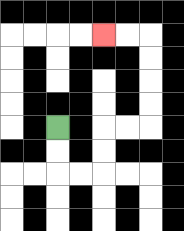{'start': '[2, 5]', 'end': '[4, 1]', 'path_directions': 'D,D,R,R,U,U,R,R,U,U,U,U,L,L', 'path_coordinates': '[[2, 5], [2, 6], [2, 7], [3, 7], [4, 7], [4, 6], [4, 5], [5, 5], [6, 5], [6, 4], [6, 3], [6, 2], [6, 1], [5, 1], [4, 1]]'}